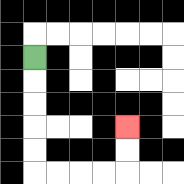{'start': '[1, 2]', 'end': '[5, 5]', 'path_directions': 'D,D,D,D,D,R,R,R,R,U,U', 'path_coordinates': '[[1, 2], [1, 3], [1, 4], [1, 5], [1, 6], [1, 7], [2, 7], [3, 7], [4, 7], [5, 7], [5, 6], [5, 5]]'}